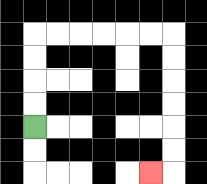{'start': '[1, 5]', 'end': '[6, 7]', 'path_directions': 'U,U,U,U,R,R,R,R,R,R,D,D,D,D,D,D,L', 'path_coordinates': '[[1, 5], [1, 4], [1, 3], [1, 2], [1, 1], [2, 1], [3, 1], [4, 1], [5, 1], [6, 1], [7, 1], [7, 2], [7, 3], [7, 4], [7, 5], [7, 6], [7, 7], [6, 7]]'}